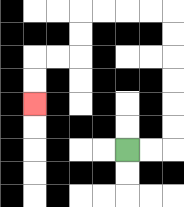{'start': '[5, 6]', 'end': '[1, 4]', 'path_directions': 'R,R,U,U,U,U,U,U,L,L,L,L,D,D,L,L,D,D', 'path_coordinates': '[[5, 6], [6, 6], [7, 6], [7, 5], [7, 4], [7, 3], [7, 2], [7, 1], [7, 0], [6, 0], [5, 0], [4, 0], [3, 0], [3, 1], [3, 2], [2, 2], [1, 2], [1, 3], [1, 4]]'}